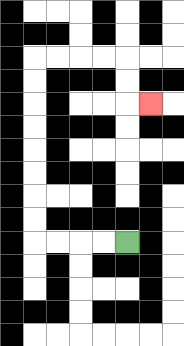{'start': '[5, 10]', 'end': '[6, 4]', 'path_directions': 'L,L,L,L,U,U,U,U,U,U,U,U,R,R,R,R,D,D,R', 'path_coordinates': '[[5, 10], [4, 10], [3, 10], [2, 10], [1, 10], [1, 9], [1, 8], [1, 7], [1, 6], [1, 5], [1, 4], [1, 3], [1, 2], [2, 2], [3, 2], [4, 2], [5, 2], [5, 3], [5, 4], [6, 4]]'}